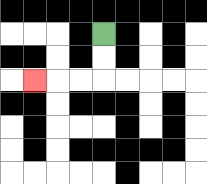{'start': '[4, 1]', 'end': '[1, 3]', 'path_directions': 'D,D,L,L,L', 'path_coordinates': '[[4, 1], [4, 2], [4, 3], [3, 3], [2, 3], [1, 3]]'}